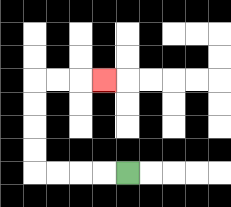{'start': '[5, 7]', 'end': '[4, 3]', 'path_directions': 'L,L,L,L,U,U,U,U,R,R,R', 'path_coordinates': '[[5, 7], [4, 7], [3, 7], [2, 7], [1, 7], [1, 6], [1, 5], [1, 4], [1, 3], [2, 3], [3, 3], [4, 3]]'}